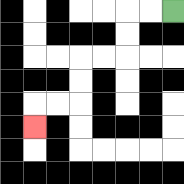{'start': '[7, 0]', 'end': '[1, 5]', 'path_directions': 'L,L,D,D,L,L,D,D,L,L,D', 'path_coordinates': '[[7, 0], [6, 0], [5, 0], [5, 1], [5, 2], [4, 2], [3, 2], [3, 3], [3, 4], [2, 4], [1, 4], [1, 5]]'}